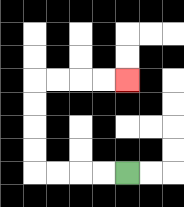{'start': '[5, 7]', 'end': '[5, 3]', 'path_directions': 'L,L,L,L,U,U,U,U,R,R,R,R', 'path_coordinates': '[[5, 7], [4, 7], [3, 7], [2, 7], [1, 7], [1, 6], [1, 5], [1, 4], [1, 3], [2, 3], [3, 3], [4, 3], [5, 3]]'}